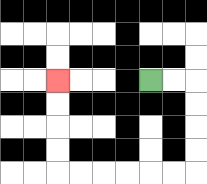{'start': '[6, 3]', 'end': '[2, 3]', 'path_directions': 'R,R,D,D,D,D,L,L,L,L,L,L,U,U,U,U', 'path_coordinates': '[[6, 3], [7, 3], [8, 3], [8, 4], [8, 5], [8, 6], [8, 7], [7, 7], [6, 7], [5, 7], [4, 7], [3, 7], [2, 7], [2, 6], [2, 5], [2, 4], [2, 3]]'}